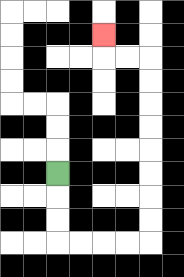{'start': '[2, 7]', 'end': '[4, 1]', 'path_directions': 'D,D,D,R,R,R,R,U,U,U,U,U,U,U,U,L,L,U', 'path_coordinates': '[[2, 7], [2, 8], [2, 9], [2, 10], [3, 10], [4, 10], [5, 10], [6, 10], [6, 9], [6, 8], [6, 7], [6, 6], [6, 5], [6, 4], [6, 3], [6, 2], [5, 2], [4, 2], [4, 1]]'}